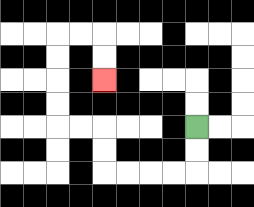{'start': '[8, 5]', 'end': '[4, 3]', 'path_directions': 'D,D,L,L,L,L,U,U,L,L,U,U,U,U,R,R,D,D', 'path_coordinates': '[[8, 5], [8, 6], [8, 7], [7, 7], [6, 7], [5, 7], [4, 7], [4, 6], [4, 5], [3, 5], [2, 5], [2, 4], [2, 3], [2, 2], [2, 1], [3, 1], [4, 1], [4, 2], [4, 3]]'}